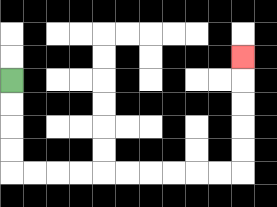{'start': '[0, 3]', 'end': '[10, 2]', 'path_directions': 'D,D,D,D,R,R,R,R,R,R,R,R,R,R,U,U,U,U,U', 'path_coordinates': '[[0, 3], [0, 4], [0, 5], [0, 6], [0, 7], [1, 7], [2, 7], [3, 7], [4, 7], [5, 7], [6, 7], [7, 7], [8, 7], [9, 7], [10, 7], [10, 6], [10, 5], [10, 4], [10, 3], [10, 2]]'}